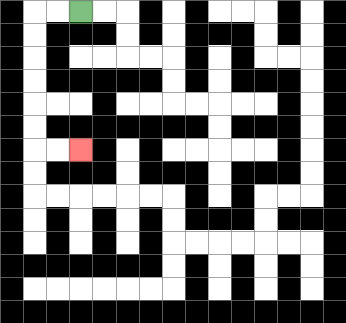{'start': '[3, 0]', 'end': '[3, 6]', 'path_directions': 'L,L,D,D,D,D,D,D,R,R', 'path_coordinates': '[[3, 0], [2, 0], [1, 0], [1, 1], [1, 2], [1, 3], [1, 4], [1, 5], [1, 6], [2, 6], [3, 6]]'}